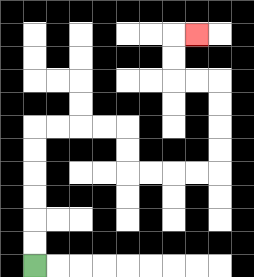{'start': '[1, 11]', 'end': '[8, 1]', 'path_directions': 'U,U,U,U,U,U,R,R,R,R,D,D,R,R,R,R,U,U,U,U,L,L,U,U,R', 'path_coordinates': '[[1, 11], [1, 10], [1, 9], [1, 8], [1, 7], [1, 6], [1, 5], [2, 5], [3, 5], [4, 5], [5, 5], [5, 6], [5, 7], [6, 7], [7, 7], [8, 7], [9, 7], [9, 6], [9, 5], [9, 4], [9, 3], [8, 3], [7, 3], [7, 2], [7, 1], [8, 1]]'}